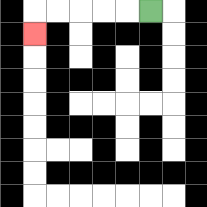{'start': '[6, 0]', 'end': '[1, 1]', 'path_directions': 'L,L,L,L,L,D', 'path_coordinates': '[[6, 0], [5, 0], [4, 0], [3, 0], [2, 0], [1, 0], [1, 1]]'}